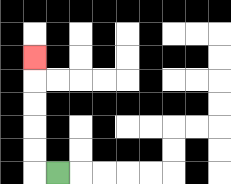{'start': '[2, 7]', 'end': '[1, 2]', 'path_directions': 'L,U,U,U,U,U', 'path_coordinates': '[[2, 7], [1, 7], [1, 6], [1, 5], [1, 4], [1, 3], [1, 2]]'}